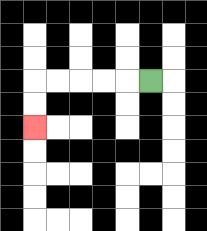{'start': '[6, 3]', 'end': '[1, 5]', 'path_directions': 'L,L,L,L,L,D,D', 'path_coordinates': '[[6, 3], [5, 3], [4, 3], [3, 3], [2, 3], [1, 3], [1, 4], [1, 5]]'}